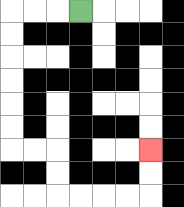{'start': '[3, 0]', 'end': '[6, 6]', 'path_directions': 'L,L,L,D,D,D,D,D,D,R,R,D,D,R,R,R,R,U,U', 'path_coordinates': '[[3, 0], [2, 0], [1, 0], [0, 0], [0, 1], [0, 2], [0, 3], [0, 4], [0, 5], [0, 6], [1, 6], [2, 6], [2, 7], [2, 8], [3, 8], [4, 8], [5, 8], [6, 8], [6, 7], [6, 6]]'}